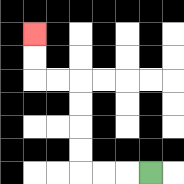{'start': '[6, 7]', 'end': '[1, 1]', 'path_directions': 'L,L,L,U,U,U,U,L,L,U,U', 'path_coordinates': '[[6, 7], [5, 7], [4, 7], [3, 7], [3, 6], [3, 5], [3, 4], [3, 3], [2, 3], [1, 3], [1, 2], [1, 1]]'}